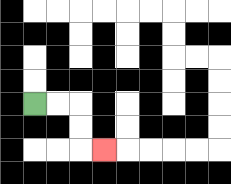{'start': '[1, 4]', 'end': '[4, 6]', 'path_directions': 'R,R,D,D,R', 'path_coordinates': '[[1, 4], [2, 4], [3, 4], [3, 5], [3, 6], [4, 6]]'}